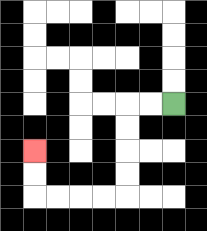{'start': '[7, 4]', 'end': '[1, 6]', 'path_directions': 'L,L,D,D,D,D,L,L,L,L,U,U', 'path_coordinates': '[[7, 4], [6, 4], [5, 4], [5, 5], [5, 6], [5, 7], [5, 8], [4, 8], [3, 8], [2, 8], [1, 8], [1, 7], [1, 6]]'}